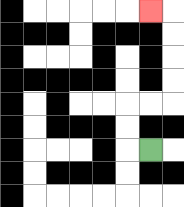{'start': '[6, 6]', 'end': '[6, 0]', 'path_directions': 'L,U,U,R,R,U,U,U,U,L', 'path_coordinates': '[[6, 6], [5, 6], [5, 5], [5, 4], [6, 4], [7, 4], [7, 3], [7, 2], [7, 1], [7, 0], [6, 0]]'}